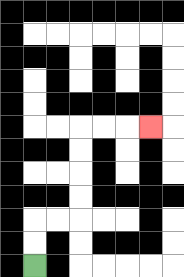{'start': '[1, 11]', 'end': '[6, 5]', 'path_directions': 'U,U,R,R,U,U,U,U,R,R,R', 'path_coordinates': '[[1, 11], [1, 10], [1, 9], [2, 9], [3, 9], [3, 8], [3, 7], [3, 6], [3, 5], [4, 5], [5, 5], [6, 5]]'}